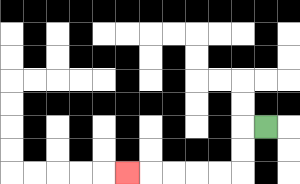{'start': '[11, 5]', 'end': '[5, 7]', 'path_directions': 'L,D,D,L,L,L,L,L', 'path_coordinates': '[[11, 5], [10, 5], [10, 6], [10, 7], [9, 7], [8, 7], [7, 7], [6, 7], [5, 7]]'}